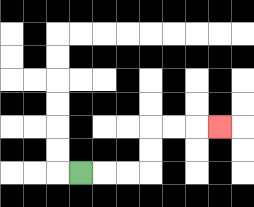{'start': '[3, 7]', 'end': '[9, 5]', 'path_directions': 'R,R,R,U,U,R,R,R', 'path_coordinates': '[[3, 7], [4, 7], [5, 7], [6, 7], [6, 6], [6, 5], [7, 5], [8, 5], [9, 5]]'}